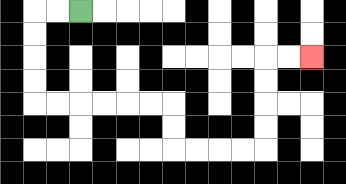{'start': '[3, 0]', 'end': '[13, 2]', 'path_directions': 'L,L,D,D,D,D,R,R,R,R,R,R,D,D,R,R,R,R,U,U,U,U,R,R', 'path_coordinates': '[[3, 0], [2, 0], [1, 0], [1, 1], [1, 2], [1, 3], [1, 4], [2, 4], [3, 4], [4, 4], [5, 4], [6, 4], [7, 4], [7, 5], [7, 6], [8, 6], [9, 6], [10, 6], [11, 6], [11, 5], [11, 4], [11, 3], [11, 2], [12, 2], [13, 2]]'}